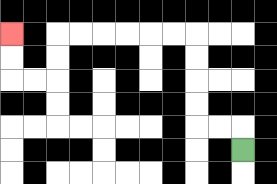{'start': '[10, 6]', 'end': '[0, 1]', 'path_directions': 'U,L,L,U,U,U,U,L,L,L,L,L,L,D,D,L,L,U,U', 'path_coordinates': '[[10, 6], [10, 5], [9, 5], [8, 5], [8, 4], [8, 3], [8, 2], [8, 1], [7, 1], [6, 1], [5, 1], [4, 1], [3, 1], [2, 1], [2, 2], [2, 3], [1, 3], [0, 3], [0, 2], [0, 1]]'}